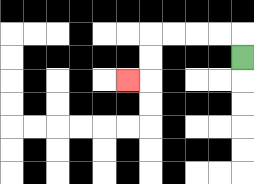{'start': '[10, 2]', 'end': '[5, 3]', 'path_directions': 'U,L,L,L,L,D,D,L', 'path_coordinates': '[[10, 2], [10, 1], [9, 1], [8, 1], [7, 1], [6, 1], [6, 2], [6, 3], [5, 3]]'}